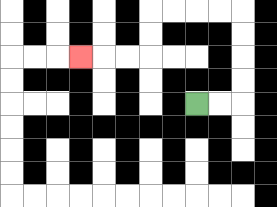{'start': '[8, 4]', 'end': '[3, 2]', 'path_directions': 'R,R,U,U,U,U,L,L,L,L,D,D,L,L,L', 'path_coordinates': '[[8, 4], [9, 4], [10, 4], [10, 3], [10, 2], [10, 1], [10, 0], [9, 0], [8, 0], [7, 0], [6, 0], [6, 1], [6, 2], [5, 2], [4, 2], [3, 2]]'}